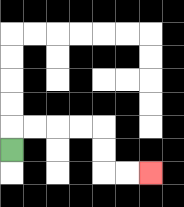{'start': '[0, 6]', 'end': '[6, 7]', 'path_directions': 'U,R,R,R,R,D,D,R,R', 'path_coordinates': '[[0, 6], [0, 5], [1, 5], [2, 5], [3, 5], [4, 5], [4, 6], [4, 7], [5, 7], [6, 7]]'}